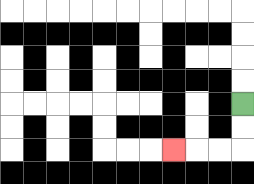{'start': '[10, 4]', 'end': '[7, 6]', 'path_directions': 'D,D,L,L,L', 'path_coordinates': '[[10, 4], [10, 5], [10, 6], [9, 6], [8, 6], [7, 6]]'}